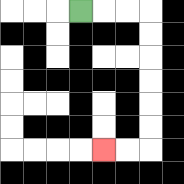{'start': '[3, 0]', 'end': '[4, 6]', 'path_directions': 'R,R,R,D,D,D,D,D,D,L,L', 'path_coordinates': '[[3, 0], [4, 0], [5, 0], [6, 0], [6, 1], [6, 2], [6, 3], [6, 4], [6, 5], [6, 6], [5, 6], [4, 6]]'}